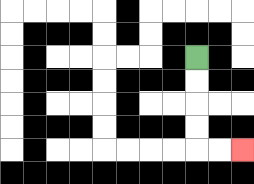{'start': '[8, 2]', 'end': '[10, 6]', 'path_directions': 'D,D,D,D,R,R', 'path_coordinates': '[[8, 2], [8, 3], [8, 4], [8, 5], [8, 6], [9, 6], [10, 6]]'}